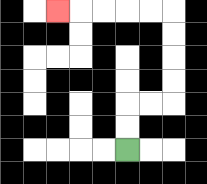{'start': '[5, 6]', 'end': '[2, 0]', 'path_directions': 'U,U,R,R,U,U,U,U,L,L,L,L,L', 'path_coordinates': '[[5, 6], [5, 5], [5, 4], [6, 4], [7, 4], [7, 3], [7, 2], [7, 1], [7, 0], [6, 0], [5, 0], [4, 0], [3, 0], [2, 0]]'}